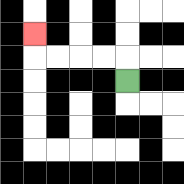{'start': '[5, 3]', 'end': '[1, 1]', 'path_directions': 'U,L,L,L,L,U', 'path_coordinates': '[[5, 3], [5, 2], [4, 2], [3, 2], [2, 2], [1, 2], [1, 1]]'}